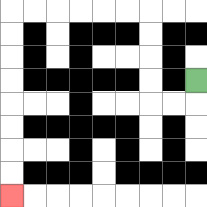{'start': '[8, 3]', 'end': '[0, 8]', 'path_directions': 'D,L,L,U,U,U,U,L,L,L,L,L,L,D,D,D,D,D,D,D,D', 'path_coordinates': '[[8, 3], [8, 4], [7, 4], [6, 4], [6, 3], [6, 2], [6, 1], [6, 0], [5, 0], [4, 0], [3, 0], [2, 0], [1, 0], [0, 0], [0, 1], [0, 2], [0, 3], [0, 4], [0, 5], [0, 6], [0, 7], [0, 8]]'}